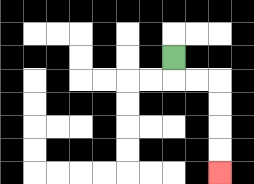{'start': '[7, 2]', 'end': '[9, 7]', 'path_directions': 'D,R,R,D,D,D,D', 'path_coordinates': '[[7, 2], [7, 3], [8, 3], [9, 3], [9, 4], [9, 5], [9, 6], [9, 7]]'}